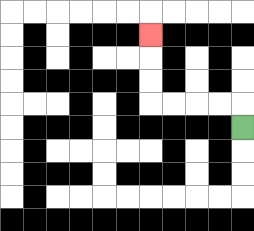{'start': '[10, 5]', 'end': '[6, 1]', 'path_directions': 'U,L,L,L,L,U,U,U', 'path_coordinates': '[[10, 5], [10, 4], [9, 4], [8, 4], [7, 4], [6, 4], [6, 3], [6, 2], [6, 1]]'}